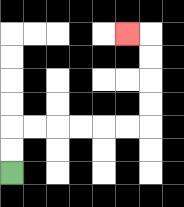{'start': '[0, 7]', 'end': '[5, 1]', 'path_directions': 'U,U,R,R,R,R,R,R,U,U,U,U,L', 'path_coordinates': '[[0, 7], [0, 6], [0, 5], [1, 5], [2, 5], [3, 5], [4, 5], [5, 5], [6, 5], [6, 4], [6, 3], [6, 2], [6, 1], [5, 1]]'}